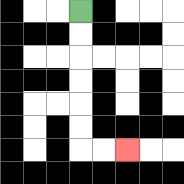{'start': '[3, 0]', 'end': '[5, 6]', 'path_directions': 'D,D,D,D,D,D,R,R', 'path_coordinates': '[[3, 0], [3, 1], [3, 2], [3, 3], [3, 4], [3, 5], [3, 6], [4, 6], [5, 6]]'}